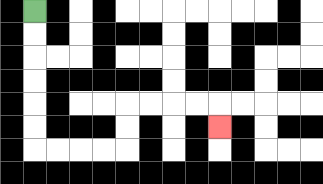{'start': '[1, 0]', 'end': '[9, 5]', 'path_directions': 'D,D,D,D,D,D,R,R,R,R,U,U,R,R,R,R,D', 'path_coordinates': '[[1, 0], [1, 1], [1, 2], [1, 3], [1, 4], [1, 5], [1, 6], [2, 6], [3, 6], [4, 6], [5, 6], [5, 5], [5, 4], [6, 4], [7, 4], [8, 4], [9, 4], [9, 5]]'}